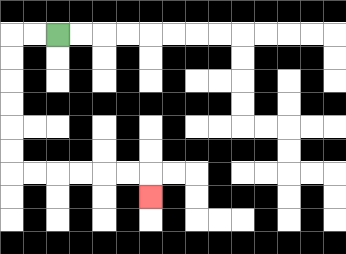{'start': '[2, 1]', 'end': '[6, 8]', 'path_directions': 'L,L,D,D,D,D,D,D,R,R,R,R,R,R,D', 'path_coordinates': '[[2, 1], [1, 1], [0, 1], [0, 2], [0, 3], [0, 4], [0, 5], [0, 6], [0, 7], [1, 7], [2, 7], [3, 7], [4, 7], [5, 7], [6, 7], [6, 8]]'}